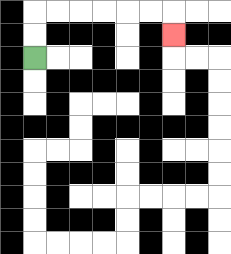{'start': '[1, 2]', 'end': '[7, 1]', 'path_directions': 'U,U,R,R,R,R,R,R,D', 'path_coordinates': '[[1, 2], [1, 1], [1, 0], [2, 0], [3, 0], [4, 0], [5, 0], [6, 0], [7, 0], [7, 1]]'}